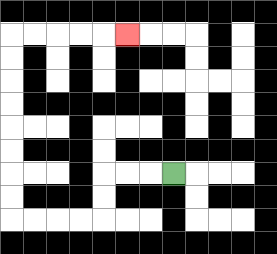{'start': '[7, 7]', 'end': '[5, 1]', 'path_directions': 'L,L,L,D,D,L,L,L,L,U,U,U,U,U,U,U,U,R,R,R,R,R', 'path_coordinates': '[[7, 7], [6, 7], [5, 7], [4, 7], [4, 8], [4, 9], [3, 9], [2, 9], [1, 9], [0, 9], [0, 8], [0, 7], [0, 6], [0, 5], [0, 4], [0, 3], [0, 2], [0, 1], [1, 1], [2, 1], [3, 1], [4, 1], [5, 1]]'}